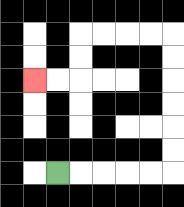{'start': '[2, 7]', 'end': '[1, 3]', 'path_directions': 'R,R,R,R,R,U,U,U,U,U,U,L,L,L,L,D,D,L,L', 'path_coordinates': '[[2, 7], [3, 7], [4, 7], [5, 7], [6, 7], [7, 7], [7, 6], [7, 5], [7, 4], [7, 3], [7, 2], [7, 1], [6, 1], [5, 1], [4, 1], [3, 1], [3, 2], [3, 3], [2, 3], [1, 3]]'}